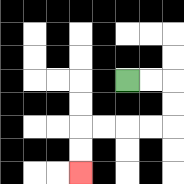{'start': '[5, 3]', 'end': '[3, 7]', 'path_directions': 'R,R,D,D,L,L,L,L,D,D', 'path_coordinates': '[[5, 3], [6, 3], [7, 3], [7, 4], [7, 5], [6, 5], [5, 5], [4, 5], [3, 5], [3, 6], [3, 7]]'}